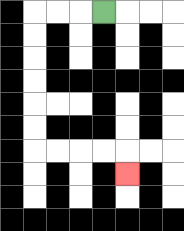{'start': '[4, 0]', 'end': '[5, 7]', 'path_directions': 'L,L,L,D,D,D,D,D,D,R,R,R,R,D', 'path_coordinates': '[[4, 0], [3, 0], [2, 0], [1, 0], [1, 1], [1, 2], [1, 3], [1, 4], [1, 5], [1, 6], [2, 6], [3, 6], [4, 6], [5, 6], [5, 7]]'}